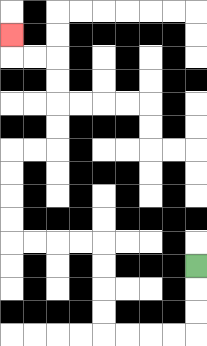{'start': '[8, 11]', 'end': '[0, 1]', 'path_directions': 'D,D,D,L,L,L,L,U,U,U,U,L,L,L,L,U,U,U,U,R,R,U,U,U,U,L,L,U', 'path_coordinates': '[[8, 11], [8, 12], [8, 13], [8, 14], [7, 14], [6, 14], [5, 14], [4, 14], [4, 13], [4, 12], [4, 11], [4, 10], [3, 10], [2, 10], [1, 10], [0, 10], [0, 9], [0, 8], [0, 7], [0, 6], [1, 6], [2, 6], [2, 5], [2, 4], [2, 3], [2, 2], [1, 2], [0, 2], [0, 1]]'}